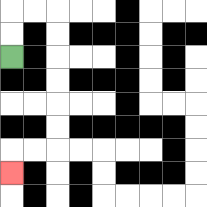{'start': '[0, 2]', 'end': '[0, 7]', 'path_directions': 'U,U,R,R,D,D,D,D,D,D,L,L,D', 'path_coordinates': '[[0, 2], [0, 1], [0, 0], [1, 0], [2, 0], [2, 1], [2, 2], [2, 3], [2, 4], [2, 5], [2, 6], [1, 6], [0, 6], [0, 7]]'}